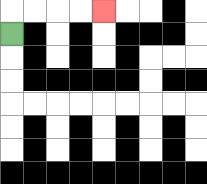{'start': '[0, 1]', 'end': '[4, 0]', 'path_directions': 'U,R,R,R,R', 'path_coordinates': '[[0, 1], [0, 0], [1, 0], [2, 0], [3, 0], [4, 0]]'}